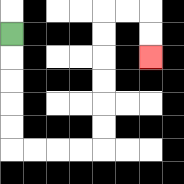{'start': '[0, 1]', 'end': '[6, 2]', 'path_directions': 'D,D,D,D,D,R,R,R,R,U,U,U,U,U,U,R,R,D,D', 'path_coordinates': '[[0, 1], [0, 2], [0, 3], [0, 4], [0, 5], [0, 6], [1, 6], [2, 6], [3, 6], [4, 6], [4, 5], [4, 4], [4, 3], [4, 2], [4, 1], [4, 0], [5, 0], [6, 0], [6, 1], [6, 2]]'}